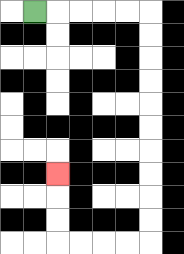{'start': '[1, 0]', 'end': '[2, 7]', 'path_directions': 'R,R,R,R,R,D,D,D,D,D,D,D,D,D,D,L,L,L,L,U,U,U', 'path_coordinates': '[[1, 0], [2, 0], [3, 0], [4, 0], [5, 0], [6, 0], [6, 1], [6, 2], [6, 3], [6, 4], [6, 5], [6, 6], [6, 7], [6, 8], [6, 9], [6, 10], [5, 10], [4, 10], [3, 10], [2, 10], [2, 9], [2, 8], [2, 7]]'}